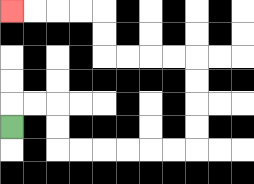{'start': '[0, 5]', 'end': '[0, 0]', 'path_directions': 'U,R,R,D,D,R,R,R,R,R,R,U,U,U,U,L,L,L,L,U,U,L,L,L,L', 'path_coordinates': '[[0, 5], [0, 4], [1, 4], [2, 4], [2, 5], [2, 6], [3, 6], [4, 6], [5, 6], [6, 6], [7, 6], [8, 6], [8, 5], [8, 4], [8, 3], [8, 2], [7, 2], [6, 2], [5, 2], [4, 2], [4, 1], [4, 0], [3, 0], [2, 0], [1, 0], [0, 0]]'}